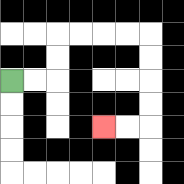{'start': '[0, 3]', 'end': '[4, 5]', 'path_directions': 'R,R,U,U,R,R,R,R,D,D,D,D,L,L', 'path_coordinates': '[[0, 3], [1, 3], [2, 3], [2, 2], [2, 1], [3, 1], [4, 1], [5, 1], [6, 1], [6, 2], [6, 3], [6, 4], [6, 5], [5, 5], [4, 5]]'}